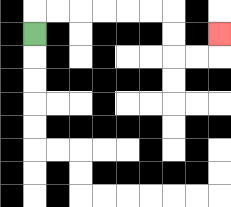{'start': '[1, 1]', 'end': '[9, 1]', 'path_directions': 'U,R,R,R,R,R,R,D,D,R,R,U', 'path_coordinates': '[[1, 1], [1, 0], [2, 0], [3, 0], [4, 0], [5, 0], [6, 0], [7, 0], [7, 1], [7, 2], [8, 2], [9, 2], [9, 1]]'}